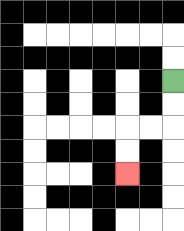{'start': '[7, 3]', 'end': '[5, 7]', 'path_directions': 'D,D,L,L,D,D', 'path_coordinates': '[[7, 3], [7, 4], [7, 5], [6, 5], [5, 5], [5, 6], [5, 7]]'}